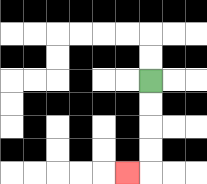{'start': '[6, 3]', 'end': '[5, 7]', 'path_directions': 'D,D,D,D,L', 'path_coordinates': '[[6, 3], [6, 4], [6, 5], [6, 6], [6, 7], [5, 7]]'}